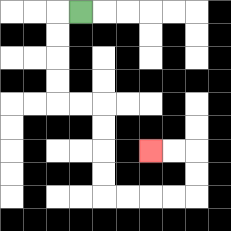{'start': '[3, 0]', 'end': '[6, 6]', 'path_directions': 'L,D,D,D,D,R,R,D,D,D,D,R,R,R,R,U,U,L,L', 'path_coordinates': '[[3, 0], [2, 0], [2, 1], [2, 2], [2, 3], [2, 4], [3, 4], [4, 4], [4, 5], [4, 6], [4, 7], [4, 8], [5, 8], [6, 8], [7, 8], [8, 8], [8, 7], [8, 6], [7, 6], [6, 6]]'}